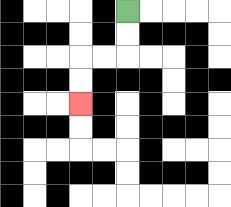{'start': '[5, 0]', 'end': '[3, 4]', 'path_directions': 'D,D,L,L,D,D', 'path_coordinates': '[[5, 0], [5, 1], [5, 2], [4, 2], [3, 2], [3, 3], [3, 4]]'}